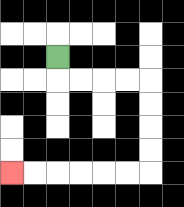{'start': '[2, 2]', 'end': '[0, 7]', 'path_directions': 'D,R,R,R,R,D,D,D,D,L,L,L,L,L,L', 'path_coordinates': '[[2, 2], [2, 3], [3, 3], [4, 3], [5, 3], [6, 3], [6, 4], [6, 5], [6, 6], [6, 7], [5, 7], [4, 7], [3, 7], [2, 7], [1, 7], [0, 7]]'}